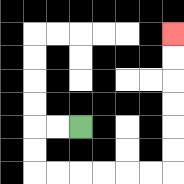{'start': '[3, 5]', 'end': '[7, 1]', 'path_directions': 'L,L,D,D,R,R,R,R,R,R,U,U,U,U,U,U', 'path_coordinates': '[[3, 5], [2, 5], [1, 5], [1, 6], [1, 7], [2, 7], [3, 7], [4, 7], [5, 7], [6, 7], [7, 7], [7, 6], [7, 5], [7, 4], [7, 3], [7, 2], [7, 1]]'}